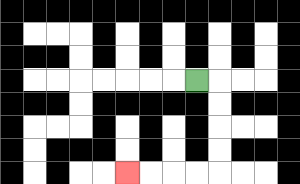{'start': '[8, 3]', 'end': '[5, 7]', 'path_directions': 'R,D,D,D,D,L,L,L,L', 'path_coordinates': '[[8, 3], [9, 3], [9, 4], [9, 5], [9, 6], [9, 7], [8, 7], [7, 7], [6, 7], [5, 7]]'}